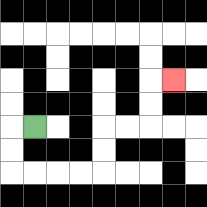{'start': '[1, 5]', 'end': '[7, 3]', 'path_directions': 'L,D,D,R,R,R,R,U,U,R,R,U,U,R', 'path_coordinates': '[[1, 5], [0, 5], [0, 6], [0, 7], [1, 7], [2, 7], [3, 7], [4, 7], [4, 6], [4, 5], [5, 5], [6, 5], [6, 4], [6, 3], [7, 3]]'}